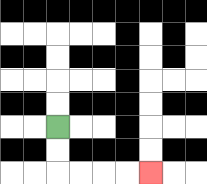{'start': '[2, 5]', 'end': '[6, 7]', 'path_directions': 'D,D,R,R,R,R', 'path_coordinates': '[[2, 5], [2, 6], [2, 7], [3, 7], [4, 7], [5, 7], [6, 7]]'}